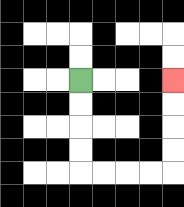{'start': '[3, 3]', 'end': '[7, 3]', 'path_directions': 'D,D,D,D,R,R,R,R,U,U,U,U', 'path_coordinates': '[[3, 3], [3, 4], [3, 5], [3, 6], [3, 7], [4, 7], [5, 7], [6, 7], [7, 7], [7, 6], [7, 5], [7, 4], [7, 3]]'}